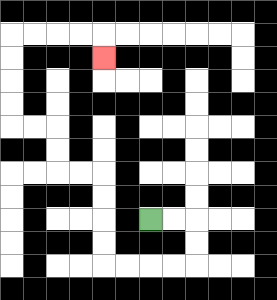{'start': '[6, 9]', 'end': '[4, 2]', 'path_directions': 'R,R,D,D,L,L,L,L,U,U,U,U,L,L,U,U,L,L,U,U,U,U,R,R,R,R,D', 'path_coordinates': '[[6, 9], [7, 9], [8, 9], [8, 10], [8, 11], [7, 11], [6, 11], [5, 11], [4, 11], [4, 10], [4, 9], [4, 8], [4, 7], [3, 7], [2, 7], [2, 6], [2, 5], [1, 5], [0, 5], [0, 4], [0, 3], [0, 2], [0, 1], [1, 1], [2, 1], [3, 1], [4, 1], [4, 2]]'}